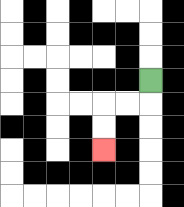{'start': '[6, 3]', 'end': '[4, 6]', 'path_directions': 'D,L,L,D,D', 'path_coordinates': '[[6, 3], [6, 4], [5, 4], [4, 4], [4, 5], [4, 6]]'}